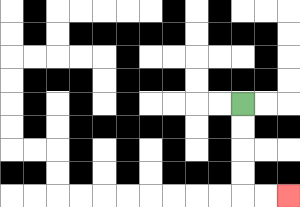{'start': '[10, 4]', 'end': '[12, 8]', 'path_directions': 'D,D,D,D,R,R', 'path_coordinates': '[[10, 4], [10, 5], [10, 6], [10, 7], [10, 8], [11, 8], [12, 8]]'}